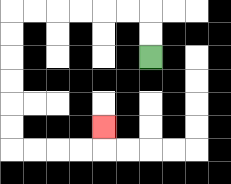{'start': '[6, 2]', 'end': '[4, 5]', 'path_directions': 'U,U,L,L,L,L,L,L,D,D,D,D,D,D,R,R,R,R,U', 'path_coordinates': '[[6, 2], [6, 1], [6, 0], [5, 0], [4, 0], [3, 0], [2, 0], [1, 0], [0, 0], [0, 1], [0, 2], [0, 3], [0, 4], [0, 5], [0, 6], [1, 6], [2, 6], [3, 6], [4, 6], [4, 5]]'}